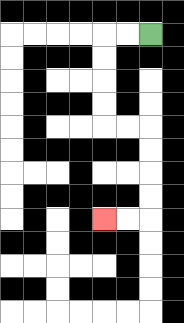{'start': '[6, 1]', 'end': '[4, 9]', 'path_directions': 'L,L,D,D,D,D,R,R,D,D,D,D,L,L', 'path_coordinates': '[[6, 1], [5, 1], [4, 1], [4, 2], [4, 3], [4, 4], [4, 5], [5, 5], [6, 5], [6, 6], [6, 7], [6, 8], [6, 9], [5, 9], [4, 9]]'}